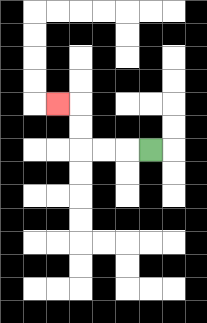{'start': '[6, 6]', 'end': '[2, 4]', 'path_directions': 'L,L,L,U,U,L', 'path_coordinates': '[[6, 6], [5, 6], [4, 6], [3, 6], [3, 5], [3, 4], [2, 4]]'}